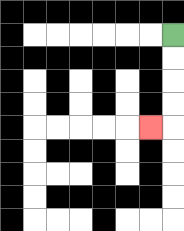{'start': '[7, 1]', 'end': '[6, 5]', 'path_directions': 'D,D,D,D,L', 'path_coordinates': '[[7, 1], [7, 2], [7, 3], [7, 4], [7, 5], [6, 5]]'}